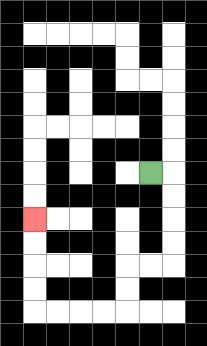{'start': '[6, 7]', 'end': '[1, 9]', 'path_directions': 'R,D,D,D,D,L,L,D,D,L,L,L,L,U,U,U,U', 'path_coordinates': '[[6, 7], [7, 7], [7, 8], [7, 9], [7, 10], [7, 11], [6, 11], [5, 11], [5, 12], [5, 13], [4, 13], [3, 13], [2, 13], [1, 13], [1, 12], [1, 11], [1, 10], [1, 9]]'}